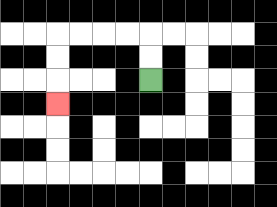{'start': '[6, 3]', 'end': '[2, 4]', 'path_directions': 'U,U,L,L,L,L,D,D,D', 'path_coordinates': '[[6, 3], [6, 2], [6, 1], [5, 1], [4, 1], [3, 1], [2, 1], [2, 2], [2, 3], [2, 4]]'}